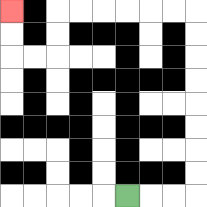{'start': '[5, 8]', 'end': '[0, 0]', 'path_directions': 'R,R,R,U,U,U,U,U,U,U,U,L,L,L,L,L,L,D,D,L,L,U,U', 'path_coordinates': '[[5, 8], [6, 8], [7, 8], [8, 8], [8, 7], [8, 6], [8, 5], [8, 4], [8, 3], [8, 2], [8, 1], [8, 0], [7, 0], [6, 0], [5, 0], [4, 0], [3, 0], [2, 0], [2, 1], [2, 2], [1, 2], [0, 2], [0, 1], [0, 0]]'}